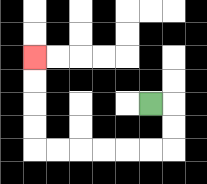{'start': '[6, 4]', 'end': '[1, 2]', 'path_directions': 'R,D,D,L,L,L,L,L,L,U,U,U,U', 'path_coordinates': '[[6, 4], [7, 4], [7, 5], [7, 6], [6, 6], [5, 6], [4, 6], [3, 6], [2, 6], [1, 6], [1, 5], [1, 4], [1, 3], [1, 2]]'}